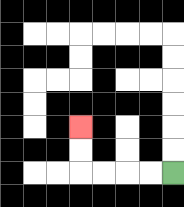{'start': '[7, 7]', 'end': '[3, 5]', 'path_directions': 'L,L,L,L,U,U', 'path_coordinates': '[[7, 7], [6, 7], [5, 7], [4, 7], [3, 7], [3, 6], [3, 5]]'}